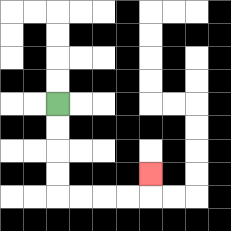{'start': '[2, 4]', 'end': '[6, 7]', 'path_directions': 'D,D,D,D,R,R,R,R,U', 'path_coordinates': '[[2, 4], [2, 5], [2, 6], [2, 7], [2, 8], [3, 8], [4, 8], [5, 8], [6, 8], [6, 7]]'}